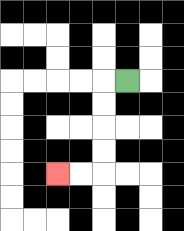{'start': '[5, 3]', 'end': '[2, 7]', 'path_directions': 'L,D,D,D,D,L,L', 'path_coordinates': '[[5, 3], [4, 3], [4, 4], [4, 5], [4, 6], [4, 7], [3, 7], [2, 7]]'}